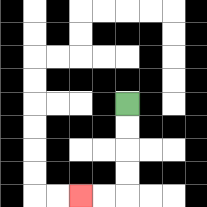{'start': '[5, 4]', 'end': '[3, 8]', 'path_directions': 'D,D,D,D,L,L', 'path_coordinates': '[[5, 4], [5, 5], [5, 6], [5, 7], [5, 8], [4, 8], [3, 8]]'}